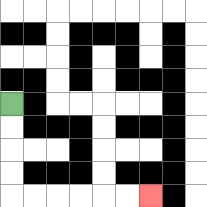{'start': '[0, 4]', 'end': '[6, 8]', 'path_directions': 'D,D,D,D,R,R,R,R,R,R', 'path_coordinates': '[[0, 4], [0, 5], [0, 6], [0, 7], [0, 8], [1, 8], [2, 8], [3, 8], [4, 8], [5, 8], [6, 8]]'}